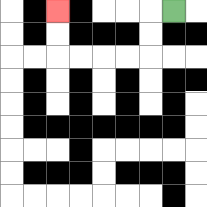{'start': '[7, 0]', 'end': '[2, 0]', 'path_directions': 'L,D,D,L,L,L,L,U,U', 'path_coordinates': '[[7, 0], [6, 0], [6, 1], [6, 2], [5, 2], [4, 2], [3, 2], [2, 2], [2, 1], [2, 0]]'}